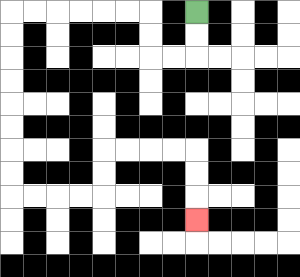{'start': '[8, 0]', 'end': '[8, 9]', 'path_directions': 'D,D,L,L,U,U,L,L,L,L,L,L,D,D,D,D,D,D,D,D,R,R,R,R,U,U,R,R,R,R,D,D,D', 'path_coordinates': '[[8, 0], [8, 1], [8, 2], [7, 2], [6, 2], [6, 1], [6, 0], [5, 0], [4, 0], [3, 0], [2, 0], [1, 0], [0, 0], [0, 1], [0, 2], [0, 3], [0, 4], [0, 5], [0, 6], [0, 7], [0, 8], [1, 8], [2, 8], [3, 8], [4, 8], [4, 7], [4, 6], [5, 6], [6, 6], [7, 6], [8, 6], [8, 7], [8, 8], [8, 9]]'}